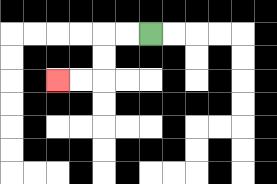{'start': '[6, 1]', 'end': '[2, 3]', 'path_directions': 'L,L,D,D,L,L', 'path_coordinates': '[[6, 1], [5, 1], [4, 1], [4, 2], [4, 3], [3, 3], [2, 3]]'}